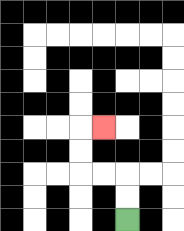{'start': '[5, 9]', 'end': '[4, 5]', 'path_directions': 'U,U,L,L,U,U,R', 'path_coordinates': '[[5, 9], [5, 8], [5, 7], [4, 7], [3, 7], [3, 6], [3, 5], [4, 5]]'}